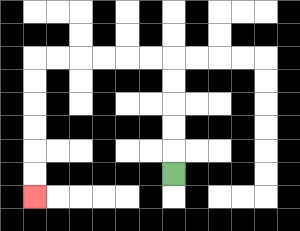{'start': '[7, 7]', 'end': '[1, 8]', 'path_directions': 'U,U,U,U,U,L,L,L,L,L,L,D,D,D,D,D,D', 'path_coordinates': '[[7, 7], [7, 6], [7, 5], [7, 4], [7, 3], [7, 2], [6, 2], [5, 2], [4, 2], [3, 2], [2, 2], [1, 2], [1, 3], [1, 4], [1, 5], [1, 6], [1, 7], [1, 8]]'}